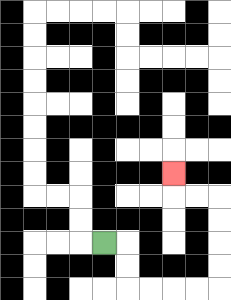{'start': '[4, 10]', 'end': '[7, 7]', 'path_directions': 'R,D,D,R,R,R,R,U,U,U,U,L,L,U', 'path_coordinates': '[[4, 10], [5, 10], [5, 11], [5, 12], [6, 12], [7, 12], [8, 12], [9, 12], [9, 11], [9, 10], [9, 9], [9, 8], [8, 8], [7, 8], [7, 7]]'}